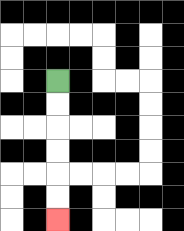{'start': '[2, 3]', 'end': '[2, 9]', 'path_directions': 'D,D,D,D,D,D', 'path_coordinates': '[[2, 3], [2, 4], [2, 5], [2, 6], [2, 7], [2, 8], [2, 9]]'}